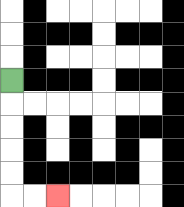{'start': '[0, 3]', 'end': '[2, 8]', 'path_directions': 'D,D,D,D,D,R,R', 'path_coordinates': '[[0, 3], [0, 4], [0, 5], [0, 6], [0, 7], [0, 8], [1, 8], [2, 8]]'}